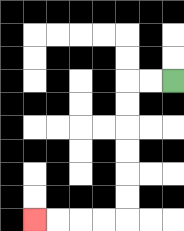{'start': '[7, 3]', 'end': '[1, 9]', 'path_directions': 'L,L,D,D,D,D,D,D,L,L,L,L', 'path_coordinates': '[[7, 3], [6, 3], [5, 3], [5, 4], [5, 5], [5, 6], [5, 7], [5, 8], [5, 9], [4, 9], [3, 9], [2, 9], [1, 9]]'}